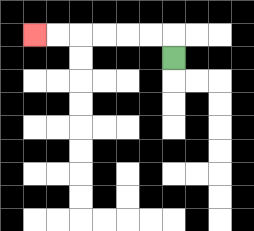{'start': '[7, 2]', 'end': '[1, 1]', 'path_directions': 'U,L,L,L,L,L,L', 'path_coordinates': '[[7, 2], [7, 1], [6, 1], [5, 1], [4, 1], [3, 1], [2, 1], [1, 1]]'}